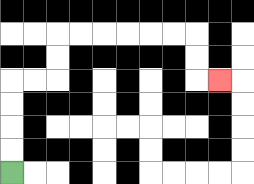{'start': '[0, 7]', 'end': '[9, 3]', 'path_directions': 'U,U,U,U,R,R,U,U,R,R,R,R,R,R,D,D,R', 'path_coordinates': '[[0, 7], [0, 6], [0, 5], [0, 4], [0, 3], [1, 3], [2, 3], [2, 2], [2, 1], [3, 1], [4, 1], [5, 1], [6, 1], [7, 1], [8, 1], [8, 2], [8, 3], [9, 3]]'}